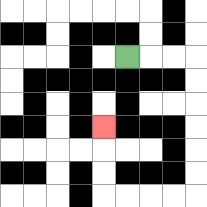{'start': '[5, 2]', 'end': '[4, 5]', 'path_directions': 'R,R,R,D,D,D,D,D,D,L,L,L,L,U,U,U', 'path_coordinates': '[[5, 2], [6, 2], [7, 2], [8, 2], [8, 3], [8, 4], [8, 5], [8, 6], [8, 7], [8, 8], [7, 8], [6, 8], [5, 8], [4, 8], [4, 7], [4, 6], [4, 5]]'}